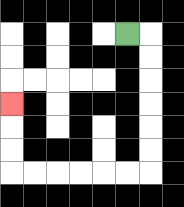{'start': '[5, 1]', 'end': '[0, 4]', 'path_directions': 'R,D,D,D,D,D,D,L,L,L,L,L,L,U,U,U', 'path_coordinates': '[[5, 1], [6, 1], [6, 2], [6, 3], [6, 4], [6, 5], [6, 6], [6, 7], [5, 7], [4, 7], [3, 7], [2, 7], [1, 7], [0, 7], [0, 6], [0, 5], [0, 4]]'}